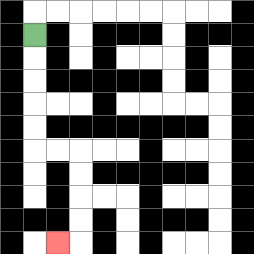{'start': '[1, 1]', 'end': '[2, 10]', 'path_directions': 'D,D,D,D,D,R,R,D,D,D,D,L', 'path_coordinates': '[[1, 1], [1, 2], [1, 3], [1, 4], [1, 5], [1, 6], [2, 6], [3, 6], [3, 7], [3, 8], [3, 9], [3, 10], [2, 10]]'}